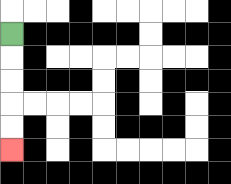{'start': '[0, 1]', 'end': '[0, 6]', 'path_directions': 'D,D,D,D,D', 'path_coordinates': '[[0, 1], [0, 2], [0, 3], [0, 4], [0, 5], [0, 6]]'}